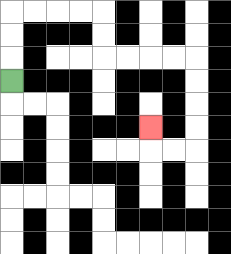{'start': '[0, 3]', 'end': '[6, 5]', 'path_directions': 'U,U,U,R,R,R,R,D,D,R,R,R,R,D,D,D,D,L,L,U', 'path_coordinates': '[[0, 3], [0, 2], [0, 1], [0, 0], [1, 0], [2, 0], [3, 0], [4, 0], [4, 1], [4, 2], [5, 2], [6, 2], [7, 2], [8, 2], [8, 3], [8, 4], [8, 5], [8, 6], [7, 6], [6, 6], [6, 5]]'}